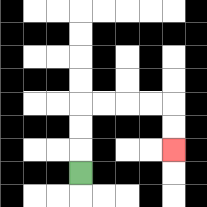{'start': '[3, 7]', 'end': '[7, 6]', 'path_directions': 'U,U,U,R,R,R,R,D,D', 'path_coordinates': '[[3, 7], [3, 6], [3, 5], [3, 4], [4, 4], [5, 4], [6, 4], [7, 4], [7, 5], [7, 6]]'}